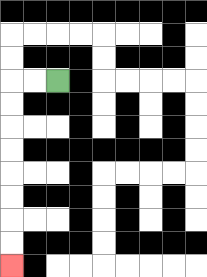{'start': '[2, 3]', 'end': '[0, 11]', 'path_directions': 'L,L,D,D,D,D,D,D,D,D', 'path_coordinates': '[[2, 3], [1, 3], [0, 3], [0, 4], [0, 5], [0, 6], [0, 7], [0, 8], [0, 9], [0, 10], [0, 11]]'}